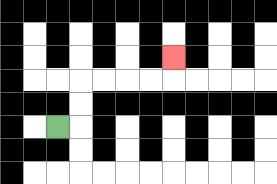{'start': '[2, 5]', 'end': '[7, 2]', 'path_directions': 'R,U,U,R,R,R,R,U', 'path_coordinates': '[[2, 5], [3, 5], [3, 4], [3, 3], [4, 3], [5, 3], [6, 3], [7, 3], [7, 2]]'}